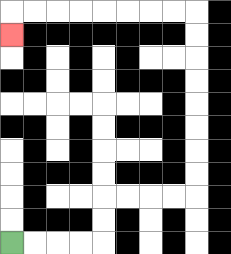{'start': '[0, 10]', 'end': '[0, 1]', 'path_directions': 'R,R,R,R,U,U,R,R,R,R,U,U,U,U,U,U,U,U,L,L,L,L,L,L,L,L,D', 'path_coordinates': '[[0, 10], [1, 10], [2, 10], [3, 10], [4, 10], [4, 9], [4, 8], [5, 8], [6, 8], [7, 8], [8, 8], [8, 7], [8, 6], [8, 5], [8, 4], [8, 3], [8, 2], [8, 1], [8, 0], [7, 0], [6, 0], [5, 0], [4, 0], [3, 0], [2, 0], [1, 0], [0, 0], [0, 1]]'}